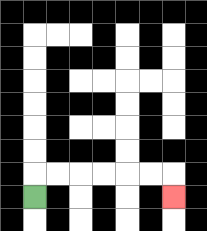{'start': '[1, 8]', 'end': '[7, 8]', 'path_directions': 'U,R,R,R,R,R,R,D', 'path_coordinates': '[[1, 8], [1, 7], [2, 7], [3, 7], [4, 7], [5, 7], [6, 7], [7, 7], [7, 8]]'}